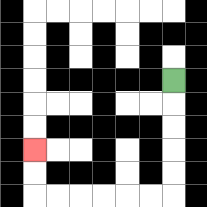{'start': '[7, 3]', 'end': '[1, 6]', 'path_directions': 'D,D,D,D,D,L,L,L,L,L,L,U,U', 'path_coordinates': '[[7, 3], [7, 4], [7, 5], [7, 6], [7, 7], [7, 8], [6, 8], [5, 8], [4, 8], [3, 8], [2, 8], [1, 8], [1, 7], [1, 6]]'}